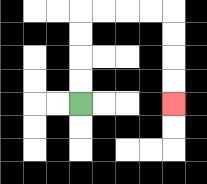{'start': '[3, 4]', 'end': '[7, 4]', 'path_directions': 'U,U,U,U,R,R,R,R,D,D,D,D', 'path_coordinates': '[[3, 4], [3, 3], [3, 2], [3, 1], [3, 0], [4, 0], [5, 0], [6, 0], [7, 0], [7, 1], [7, 2], [7, 3], [7, 4]]'}